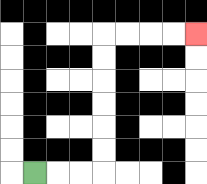{'start': '[1, 7]', 'end': '[8, 1]', 'path_directions': 'R,R,R,U,U,U,U,U,U,R,R,R,R', 'path_coordinates': '[[1, 7], [2, 7], [3, 7], [4, 7], [4, 6], [4, 5], [4, 4], [4, 3], [4, 2], [4, 1], [5, 1], [6, 1], [7, 1], [8, 1]]'}